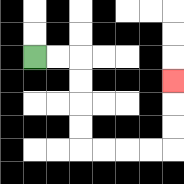{'start': '[1, 2]', 'end': '[7, 3]', 'path_directions': 'R,R,D,D,D,D,R,R,R,R,U,U,U', 'path_coordinates': '[[1, 2], [2, 2], [3, 2], [3, 3], [3, 4], [3, 5], [3, 6], [4, 6], [5, 6], [6, 6], [7, 6], [7, 5], [7, 4], [7, 3]]'}